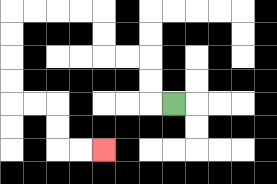{'start': '[7, 4]', 'end': '[4, 6]', 'path_directions': 'L,U,U,L,L,U,U,L,L,L,L,D,D,D,D,R,R,D,D,R,R', 'path_coordinates': '[[7, 4], [6, 4], [6, 3], [6, 2], [5, 2], [4, 2], [4, 1], [4, 0], [3, 0], [2, 0], [1, 0], [0, 0], [0, 1], [0, 2], [0, 3], [0, 4], [1, 4], [2, 4], [2, 5], [2, 6], [3, 6], [4, 6]]'}